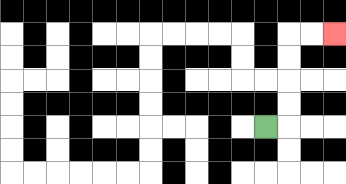{'start': '[11, 5]', 'end': '[14, 1]', 'path_directions': 'R,U,U,U,U,R,R', 'path_coordinates': '[[11, 5], [12, 5], [12, 4], [12, 3], [12, 2], [12, 1], [13, 1], [14, 1]]'}